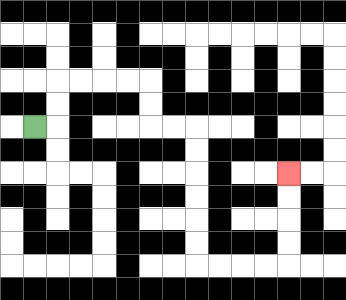{'start': '[1, 5]', 'end': '[12, 7]', 'path_directions': 'R,U,U,R,R,R,R,D,D,R,R,D,D,D,D,D,D,R,R,R,R,U,U,U,U', 'path_coordinates': '[[1, 5], [2, 5], [2, 4], [2, 3], [3, 3], [4, 3], [5, 3], [6, 3], [6, 4], [6, 5], [7, 5], [8, 5], [8, 6], [8, 7], [8, 8], [8, 9], [8, 10], [8, 11], [9, 11], [10, 11], [11, 11], [12, 11], [12, 10], [12, 9], [12, 8], [12, 7]]'}